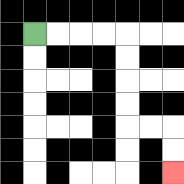{'start': '[1, 1]', 'end': '[7, 7]', 'path_directions': 'R,R,R,R,D,D,D,D,R,R,D,D', 'path_coordinates': '[[1, 1], [2, 1], [3, 1], [4, 1], [5, 1], [5, 2], [5, 3], [5, 4], [5, 5], [6, 5], [7, 5], [7, 6], [7, 7]]'}